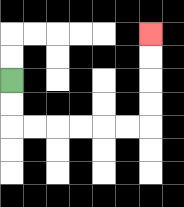{'start': '[0, 3]', 'end': '[6, 1]', 'path_directions': 'D,D,R,R,R,R,R,R,U,U,U,U', 'path_coordinates': '[[0, 3], [0, 4], [0, 5], [1, 5], [2, 5], [3, 5], [4, 5], [5, 5], [6, 5], [6, 4], [6, 3], [6, 2], [6, 1]]'}